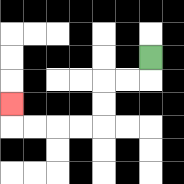{'start': '[6, 2]', 'end': '[0, 4]', 'path_directions': 'D,L,L,D,D,L,L,L,L,U', 'path_coordinates': '[[6, 2], [6, 3], [5, 3], [4, 3], [4, 4], [4, 5], [3, 5], [2, 5], [1, 5], [0, 5], [0, 4]]'}